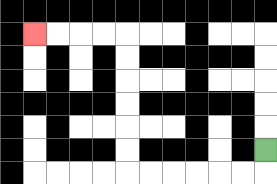{'start': '[11, 6]', 'end': '[1, 1]', 'path_directions': 'D,L,L,L,L,L,L,U,U,U,U,U,U,L,L,L,L', 'path_coordinates': '[[11, 6], [11, 7], [10, 7], [9, 7], [8, 7], [7, 7], [6, 7], [5, 7], [5, 6], [5, 5], [5, 4], [5, 3], [5, 2], [5, 1], [4, 1], [3, 1], [2, 1], [1, 1]]'}